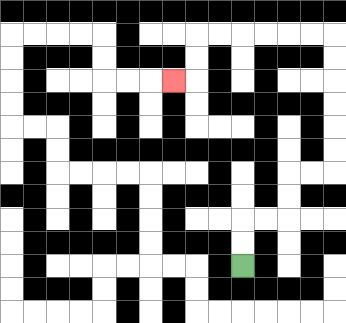{'start': '[10, 11]', 'end': '[7, 3]', 'path_directions': 'U,U,R,R,U,U,R,R,U,U,U,U,U,U,L,L,L,L,L,L,D,D,L', 'path_coordinates': '[[10, 11], [10, 10], [10, 9], [11, 9], [12, 9], [12, 8], [12, 7], [13, 7], [14, 7], [14, 6], [14, 5], [14, 4], [14, 3], [14, 2], [14, 1], [13, 1], [12, 1], [11, 1], [10, 1], [9, 1], [8, 1], [8, 2], [8, 3], [7, 3]]'}